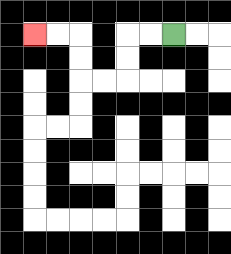{'start': '[7, 1]', 'end': '[1, 1]', 'path_directions': 'L,L,D,D,L,L,U,U,L,L', 'path_coordinates': '[[7, 1], [6, 1], [5, 1], [5, 2], [5, 3], [4, 3], [3, 3], [3, 2], [3, 1], [2, 1], [1, 1]]'}